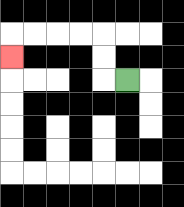{'start': '[5, 3]', 'end': '[0, 2]', 'path_directions': 'L,U,U,L,L,L,L,D', 'path_coordinates': '[[5, 3], [4, 3], [4, 2], [4, 1], [3, 1], [2, 1], [1, 1], [0, 1], [0, 2]]'}